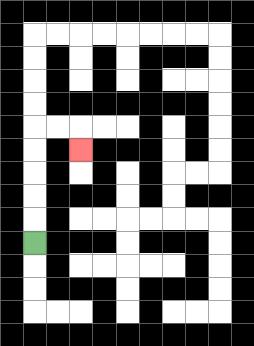{'start': '[1, 10]', 'end': '[3, 6]', 'path_directions': 'U,U,U,U,U,R,R,D', 'path_coordinates': '[[1, 10], [1, 9], [1, 8], [1, 7], [1, 6], [1, 5], [2, 5], [3, 5], [3, 6]]'}